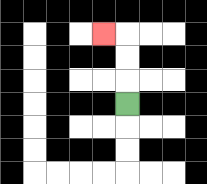{'start': '[5, 4]', 'end': '[4, 1]', 'path_directions': 'U,U,U,L', 'path_coordinates': '[[5, 4], [5, 3], [5, 2], [5, 1], [4, 1]]'}